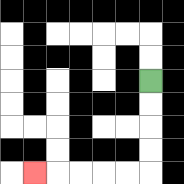{'start': '[6, 3]', 'end': '[1, 7]', 'path_directions': 'D,D,D,D,L,L,L,L,L', 'path_coordinates': '[[6, 3], [6, 4], [6, 5], [6, 6], [6, 7], [5, 7], [4, 7], [3, 7], [2, 7], [1, 7]]'}